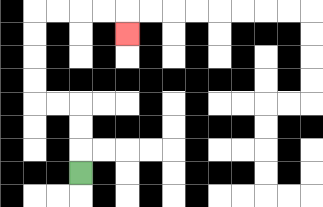{'start': '[3, 7]', 'end': '[5, 1]', 'path_directions': 'U,U,U,L,L,U,U,U,U,R,R,R,R,D', 'path_coordinates': '[[3, 7], [3, 6], [3, 5], [3, 4], [2, 4], [1, 4], [1, 3], [1, 2], [1, 1], [1, 0], [2, 0], [3, 0], [4, 0], [5, 0], [5, 1]]'}